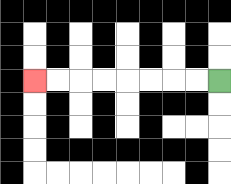{'start': '[9, 3]', 'end': '[1, 3]', 'path_directions': 'L,L,L,L,L,L,L,L', 'path_coordinates': '[[9, 3], [8, 3], [7, 3], [6, 3], [5, 3], [4, 3], [3, 3], [2, 3], [1, 3]]'}